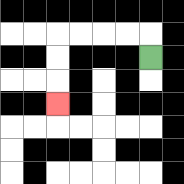{'start': '[6, 2]', 'end': '[2, 4]', 'path_directions': 'U,L,L,L,L,D,D,D', 'path_coordinates': '[[6, 2], [6, 1], [5, 1], [4, 1], [3, 1], [2, 1], [2, 2], [2, 3], [2, 4]]'}